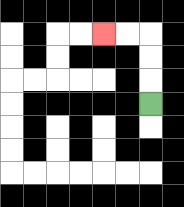{'start': '[6, 4]', 'end': '[4, 1]', 'path_directions': 'U,U,U,L,L', 'path_coordinates': '[[6, 4], [6, 3], [6, 2], [6, 1], [5, 1], [4, 1]]'}